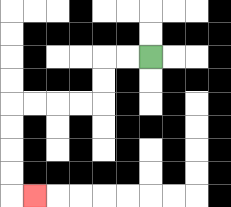{'start': '[6, 2]', 'end': '[1, 8]', 'path_directions': 'L,L,D,D,L,L,L,L,D,D,D,D,R', 'path_coordinates': '[[6, 2], [5, 2], [4, 2], [4, 3], [4, 4], [3, 4], [2, 4], [1, 4], [0, 4], [0, 5], [0, 6], [0, 7], [0, 8], [1, 8]]'}